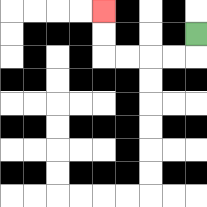{'start': '[8, 1]', 'end': '[4, 0]', 'path_directions': 'D,L,L,L,L,U,U', 'path_coordinates': '[[8, 1], [8, 2], [7, 2], [6, 2], [5, 2], [4, 2], [4, 1], [4, 0]]'}